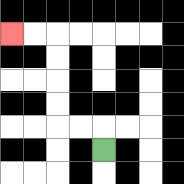{'start': '[4, 6]', 'end': '[0, 1]', 'path_directions': 'U,L,L,U,U,U,U,L,L', 'path_coordinates': '[[4, 6], [4, 5], [3, 5], [2, 5], [2, 4], [2, 3], [2, 2], [2, 1], [1, 1], [0, 1]]'}